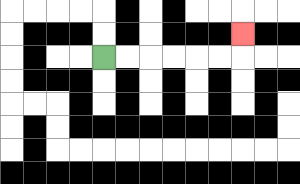{'start': '[4, 2]', 'end': '[10, 1]', 'path_directions': 'R,R,R,R,R,R,U', 'path_coordinates': '[[4, 2], [5, 2], [6, 2], [7, 2], [8, 2], [9, 2], [10, 2], [10, 1]]'}